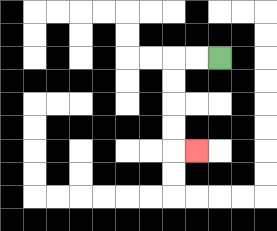{'start': '[9, 2]', 'end': '[8, 6]', 'path_directions': 'L,L,D,D,D,D,R', 'path_coordinates': '[[9, 2], [8, 2], [7, 2], [7, 3], [7, 4], [7, 5], [7, 6], [8, 6]]'}